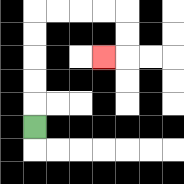{'start': '[1, 5]', 'end': '[4, 2]', 'path_directions': 'U,U,U,U,U,R,R,R,R,D,D,L', 'path_coordinates': '[[1, 5], [1, 4], [1, 3], [1, 2], [1, 1], [1, 0], [2, 0], [3, 0], [4, 0], [5, 0], [5, 1], [5, 2], [4, 2]]'}